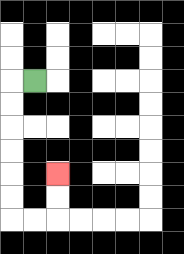{'start': '[1, 3]', 'end': '[2, 7]', 'path_directions': 'L,D,D,D,D,D,D,R,R,U,U', 'path_coordinates': '[[1, 3], [0, 3], [0, 4], [0, 5], [0, 6], [0, 7], [0, 8], [0, 9], [1, 9], [2, 9], [2, 8], [2, 7]]'}